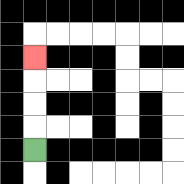{'start': '[1, 6]', 'end': '[1, 2]', 'path_directions': 'U,U,U,U', 'path_coordinates': '[[1, 6], [1, 5], [1, 4], [1, 3], [1, 2]]'}